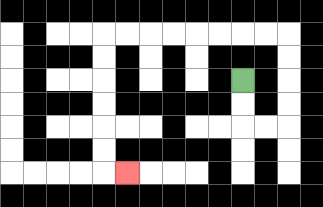{'start': '[10, 3]', 'end': '[5, 7]', 'path_directions': 'D,D,R,R,U,U,U,U,L,L,L,L,L,L,L,L,D,D,D,D,D,D,R', 'path_coordinates': '[[10, 3], [10, 4], [10, 5], [11, 5], [12, 5], [12, 4], [12, 3], [12, 2], [12, 1], [11, 1], [10, 1], [9, 1], [8, 1], [7, 1], [6, 1], [5, 1], [4, 1], [4, 2], [4, 3], [4, 4], [4, 5], [4, 6], [4, 7], [5, 7]]'}